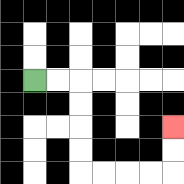{'start': '[1, 3]', 'end': '[7, 5]', 'path_directions': 'R,R,D,D,D,D,R,R,R,R,U,U', 'path_coordinates': '[[1, 3], [2, 3], [3, 3], [3, 4], [3, 5], [3, 6], [3, 7], [4, 7], [5, 7], [6, 7], [7, 7], [7, 6], [7, 5]]'}